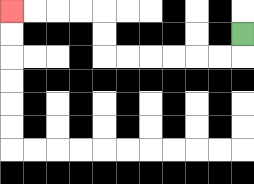{'start': '[10, 1]', 'end': '[0, 0]', 'path_directions': 'D,L,L,L,L,L,L,U,U,L,L,L,L', 'path_coordinates': '[[10, 1], [10, 2], [9, 2], [8, 2], [7, 2], [6, 2], [5, 2], [4, 2], [4, 1], [4, 0], [3, 0], [2, 0], [1, 0], [0, 0]]'}